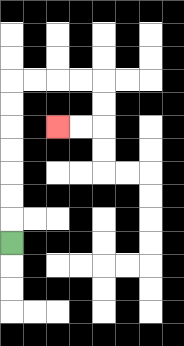{'start': '[0, 10]', 'end': '[2, 5]', 'path_directions': 'U,U,U,U,U,U,U,R,R,R,R,D,D,L,L', 'path_coordinates': '[[0, 10], [0, 9], [0, 8], [0, 7], [0, 6], [0, 5], [0, 4], [0, 3], [1, 3], [2, 3], [3, 3], [4, 3], [4, 4], [4, 5], [3, 5], [2, 5]]'}